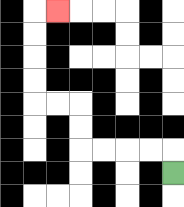{'start': '[7, 7]', 'end': '[2, 0]', 'path_directions': 'U,L,L,L,L,U,U,L,L,U,U,U,U,R', 'path_coordinates': '[[7, 7], [7, 6], [6, 6], [5, 6], [4, 6], [3, 6], [3, 5], [3, 4], [2, 4], [1, 4], [1, 3], [1, 2], [1, 1], [1, 0], [2, 0]]'}